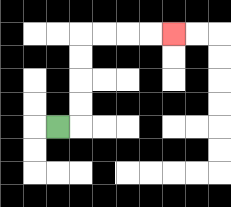{'start': '[2, 5]', 'end': '[7, 1]', 'path_directions': 'R,U,U,U,U,R,R,R,R', 'path_coordinates': '[[2, 5], [3, 5], [3, 4], [3, 3], [3, 2], [3, 1], [4, 1], [5, 1], [6, 1], [7, 1]]'}